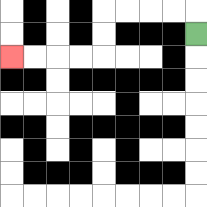{'start': '[8, 1]', 'end': '[0, 2]', 'path_directions': 'U,L,L,L,L,D,D,L,L,L,L', 'path_coordinates': '[[8, 1], [8, 0], [7, 0], [6, 0], [5, 0], [4, 0], [4, 1], [4, 2], [3, 2], [2, 2], [1, 2], [0, 2]]'}